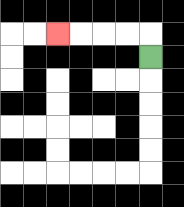{'start': '[6, 2]', 'end': '[2, 1]', 'path_directions': 'U,L,L,L,L', 'path_coordinates': '[[6, 2], [6, 1], [5, 1], [4, 1], [3, 1], [2, 1]]'}